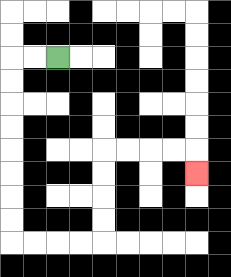{'start': '[2, 2]', 'end': '[8, 7]', 'path_directions': 'L,L,D,D,D,D,D,D,D,D,R,R,R,R,U,U,U,U,R,R,R,R,D', 'path_coordinates': '[[2, 2], [1, 2], [0, 2], [0, 3], [0, 4], [0, 5], [0, 6], [0, 7], [0, 8], [0, 9], [0, 10], [1, 10], [2, 10], [3, 10], [4, 10], [4, 9], [4, 8], [4, 7], [4, 6], [5, 6], [6, 6], [7, 6], [8, 6], [8, 7]]'}